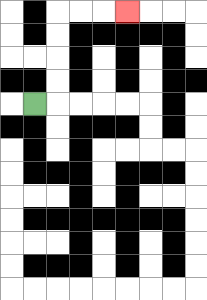{'start': '[1, 4]', 'end': '[5, 0]', 'path_directions': 'R,U,U,U,U,R,R,R', 'path_coordinates': '[[1, 4], [2, 4], [2, 3], [2, 2], [2, 1], [2, 0], [3, 0], [4, 0], [5, 0]]'}